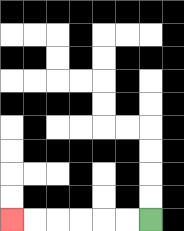{'start': '[6, 9]', 'end': '[0, 9]', 'path_directions': 'L,L,L,L,L,L', 'path_coordinates': '[[6, 9], [5, 9], [4, 9], [3, 9], [2, 9], [1, 9], [0, 9]]'}